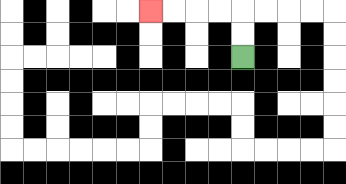{'start': '[10, 2]', 'end': '[6, 0]', 'path_directions': 'U,U,L,L,L,L', 'path_coordinates': '[[10, 2], [10, 1], [10, 0], [9, 0], [8, 0], [7, 0], [6, 0]]'}